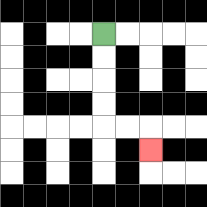{'start': '[4, 1]', 'end': '[6, 6]', 'path_directions': 'D,D,D,D,R,R,D', 'path_coordinates': '[[4, 1], [4, 2], [4, 3], [4, 4], [4, 5], [5, 5], [6, 5], [6, 6]]'}